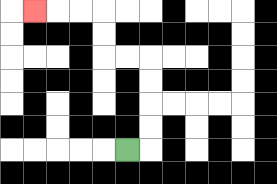{'start': '[5, 6]', 'end': '[1, 0]', 'path_directions': 'R,U,U,U,U,L,L,U,U,L,L,L', 'path_coordinates': '[[5, 6], [6, 6], [6, 5], [6, 4], [6, 3], [6, 2], [5, 2], [4, 2], [4, 1], [4, 0], [3, 0], [2, 0], [1, 0]]'}